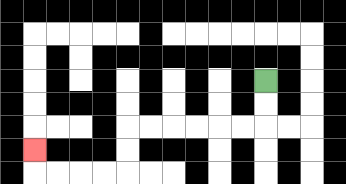{'start': '[11, 3]', 'end': '[1, 6]', 'path_directions': 'D,D,L,L,L,L,L,L,D,D,L,L,L,L,U', 'path_coordinates': '[[11, 3], [11, 4], [11, 5], [10, 5], [9, 5], [8, 5], [7, 5], [6, 5], [5, 5], [5, 6], [5, 7], [4, 7], [3, 7], [2, 7], [1, 7], [1, 6]]'}